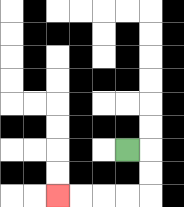{'start': '[5, 6]', 'end': '[2, 8]', 'path_directions': 'R,D,D,L,L,L,L', 'path_coordinates': '[[5, 6], [6, 6], [6, 7], [6, 8], [5, 8], [4, 8], [3, 8], [2, 8]]'}